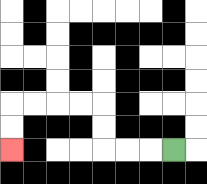{'start': '[7, 6]', 'end': '[0, 6]', 'path_directions': 'L,L,L,U,U,L,L,L,L,D,D', 'path_coordinates': '[[7, 6], [6, 6], [5, 6], [4, 6], [4, 5], [4, 4], [3, 4], [2, 4], [1, 4], [0, 4], [0, 5], [0, 6]]'}